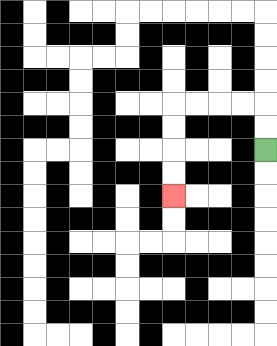{'start': '[11, 6]', 'end': '[7, 8]', 'path_directions': 'U,U,L,L,L,L,D,D,D,D', 'path_coordinates': '[[11, 6], [11, 5], [11, 4], [10, 4], [9, 4], [8, 4], [7, 4], [7, 5], [7, 6], [7, 7], [7, 8]]'}